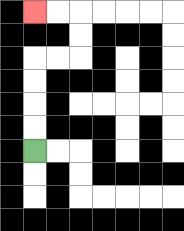{'start': '[1, 6]', 'end': '[1, 0]', 'path_directions': 'U,U,U,U,R,R,U,U,L,L', 'path_coordinates': '[[1, 6], [1, 5], [1, 4], [1, 3], [1, 2], [2, 2], [3, 2], [3, 1], [3, 0], [2, 0], [1, 0]]'}